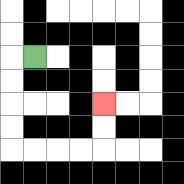{'start': '[1, 2]', 'end': '[4, 4]', 'path_directions': 'L,D,D,D,D,R,R,R,R,U,U', 'path_coordinates': '[[1, 2], [0, 2], [0, 3], [0, 4], [0, 5], [0, 6], [1, 6], [2, 6], [3, 6], [4, 6], [4, 5], [4, 4]]'}